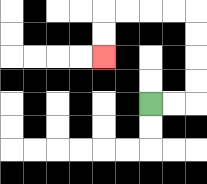{'start': '[6, 4]', 'end': '[4, 2]', 'path_directions': 'R,R,U,U,U,U,L,L,L,L,D,D', 'path_coordinates': '[[6, 4], [7, 4], [8, 4], [8, 3], [8, 2], [8, 1], [8, 0], [7, 0], [6, 0], [5, 0], [4, 0], [4, 1], [4, 2]]'}